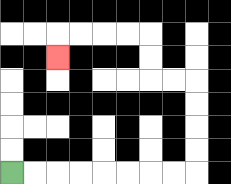{'start': '[0, 7]', 'end': '[2, 2]', 'path_directions': 'R,R,R,R,R,R,R,R,U,U,U,U,L,L,U,U,L,L,L,L,D', 'path_coordinates': '[[0, 7], [1, 7], [2, 7], [3, 7], [4, 7], [5, 7], [6, 7], [7, 7], [8, 7], [8, 6], [8, 5], [8, 4], [8, 3], [7, 3], [6, 3], [6, 2], [6, 1], [5, 1], [4, 1], [3, 1], [2, 1], [2, 2]]'}